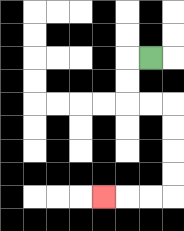{'start': '[6, 2]', 'end': '[4, 8]', 'path_directions': 'L,D,D,R,R,D,D,D,D,L,L,L', 'path_coordinates': '[[6, 2], [5, 2], [5, 3], [5, 4], [6, 4], [7, 4], [7, 5], [7, 6], [7, 7], [7, 8], [6, 8], [5, 8], [4, 8]]'}